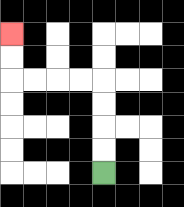{'start': '[4, 7]', 'end': '[0, 1]', 'path_directions': 'U,U,U,U,L,L,L,L,U,U', 'path_coordinates': '[[4, 7], [4, 6], [4, 5], [4, 4], [4, 3], [3, 3], [2, 3], [1, 3], [0, 3], [0, 2], [0, 1]]'}